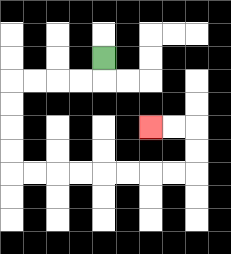{'start': '[4, 2]', 'end': '[6, 5]', 'path_directions': 'D,L,L,L,L,D,D,D,D,R,R,R,R,R,R,R,R,U,U,L,L', 'path_coordinates': '[[4, 2], [4, 3], [3, 3], [2, 3], [1, 3], [0, 3], [0, 4], [0, 5], [0, 6], [0, 7], [1, 7], [2, 7], [3, 7], [4, 7], [5, 7], [6, 7], [7, 7], [8, 7], [8, 6], [8, 5], [7, 5], [6, 5]]'}